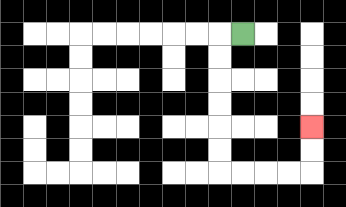{'start': '[10, 1]', 'end': '[13, 5]', 'path_directions': 'L,D,D,D,D,D,D,R,R,R,R,U,U', 'path_coordinates': '[[10, 1], [9, 1], [9, 2], [9, 3], [9, 4], [9, 5], [9, 6], [9, 7], [10, 7], [11, 7], [12, 7], [13, 7], [13, 6], [13, 5]]'}